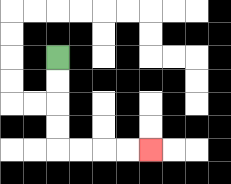{'start': '[2, 2]', 'end': '[6, 6]', 'path_directions': 'D,D,D,D,R,R,R,R', 'path_coordinates': '[[2, 2], [2, 3], [2, 4], [2, 5], [2, 6], [3, 6], [4, 6], [5, 6], [6, 6]]'}